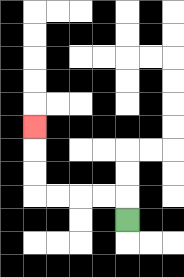{'start': '[5, 9]', 'end': '[1, 5]', 'path_directions': 'U,L,L,L,L,U,U,U', 'path_coordinates': '[[5, 9], [5, 8], [4, 8], [3, 8], [2, 8], [1, 8], [1, 7], [1, 6], [1, 5]]'}